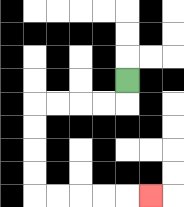{'start': '[5, 3]', 'end': '[6, 8]', 'path_directions': 'D,L,L,L,L,D,D,D,D,R,R,R,R,R', 'path_coordinates': '[[5, 3], [5, 4], [4, 4], [3, 4], [2, 4], [1, 4], [1, 5], [1, 6], [1, 7], [1, 8], [2, 8], [3, 8], [4, 8], [5, 8], [6, 8]]'}